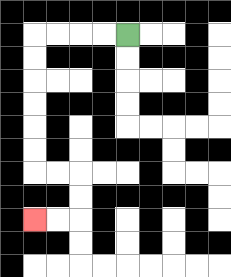{'start': '[5, 1]', 'end': '[1, 9]', 'path_directions': 'L,L,L,L,D,D,D,D,D,D,R,R,D,D,L,L', 'path_coordinates': '[[5, 1], [4, 1], [3, 1], [2, 1], [1, 1], [1, 2], [1, 3], [1, 4], [1, 5], [1, 6], [1, 7], [2, 7], [3, 7], [3, 8], [3, 9], [2, 9], [1, 9]]'}